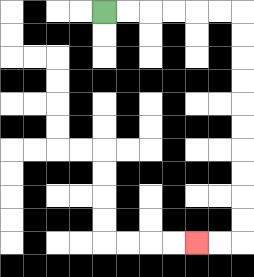{'start': '[4, 0]', 'end': '[8, 10]', 'path_directions': 'R,R,R,R,R,R,D,D,D,D,D,D,D,D,D,D,L,L', 'path_coordinates': '[[4, 0], [5, 0], [6, 0], [7, 0], [8, 0], [9, 0], [10, 0], [10, 1], [10, 2], [10, 3], [10, 4], [10, 5], [10, 6], [10, 7], [10, 8], [10, 9], [10, 10], [9, 10], [8, 10]]'}